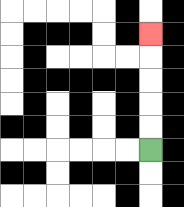{'start': '[6, 6]', 'end': '[6, 1]', 'path_directions': 'U,U,U,U,U', 'path_coordinates': '[[6, 6], [6, 5], [6, 4], [6, 3], [6, 2], [6, 1]]'}